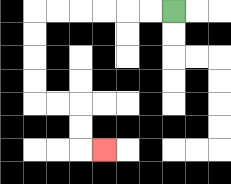{'start': '[7, 0]', 'end': '[4, 6]', 'path_directions': 'L,L,L,L,L,L,D,D,D,D,R,R,D,D,R', 'path_coordinates': '[[7, 0], [6, 0], [5, 0], [4, 0], [3, 0], [2, 0], [1, 0], [1, 1], [1, 2], [1, 3], [1, 4], [2, 4], [3, 4], [3, 5], [3, 6], [4, 6]]'}